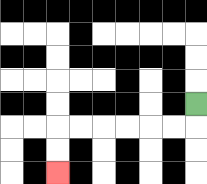{'start': '[8, 4]', 'end': '[2, 7]', 'path_directions': 'D,L,L,L,L,L,L,D,D', 'path_coordinates': '[[8, 4], [8, 5], [7, 5], [6, 5], [5, 5], [4, 5], [3, 5], [2, 5], [2, 6], [2, 7]]'}